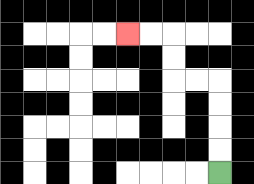{'start': '[9, 7]', 'end': '[5, 1]', 'path_directions': 'U,U,U,U,L,L,U,U,L,L', 'path_coordinates': '[[9, 7], [9, 6], [9, 5], [9, 4], [9, 3], [8, 3], [7, 3], [7, 2], [7, 1], [6, 1], [5, 1]]'}